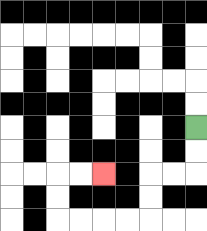{'start': '[8, 5]', 'end': '[4, 7]', 'path_directions': 'D,D,L,L,D,D,L,L,L,L,U,U,R,R', 'path_coordinates': '[[8, 5], [8, 6], [8, 7], [7, 7], [6, 7], [6, 8], [6, 9], [5, 9], [4, 9], [3, 9], [2, 9], [2, 8], [2, 7], [3, 7], [4, 7]]'}